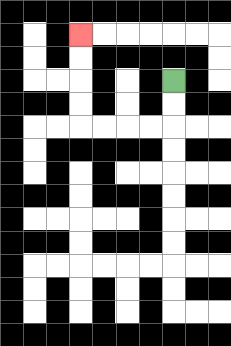{'start': '[7, 3]', 'end': '[3, 1]', 'path_directions': 'D,D,L,L,L,L,U,U,U,U', 'path_coordinates': '[[7, 3], [7, 4], [7, 5], [6, 5], [5, 5], [4, 5], [3, 5], [3, 4], [3, 3], [3, 2], [3, 1]]'}